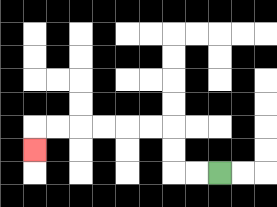{'start': '[9, 7]', 'end': '[1, 6]', 'path_directions': 'L,L,U,U,L,L,L,L,L,L,D', 'path_coordinates': '[[9, 7], [8, 7], [7, 7], [7, 6], [7, 5], [6, 5], [5, 5], [4, 5], [3, 5], [2, 5], [1, 5], [1, 6]]'}